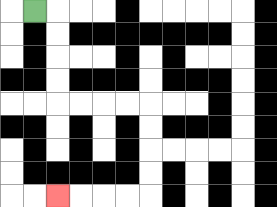{'start': '[1, 0]', 'end': '[2, 8]', 'path_directions': 'R,D,D,D,D,R,R,R,R,D,D,D,D,L,L,L,L', 'path_coordinates': '[[1, 0], [2, 0], [2, 1], [2, 2], [2, 3], [2, 4], [3, 4], [4, 4], [5, 4], [6, 4], [6, 5], [6, 6], [6, 7], [6, 8], [5, 8], [4, 8], [3, 8], [2, 8]]'}